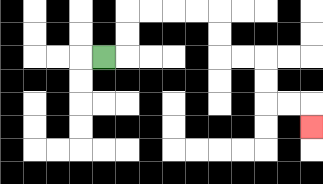{'start': '[4, 2]', 'end': '[13, 5]', 'path_directions': 'R,U,U,R,R,R,R,D,D,R,R,D,D,R,R,D', 'path_coordinates': '[[4, 2], [5, 2], [5, 1], [5, 0], [6, 0], [7, 0], [8, 0], [9, 0], [9, 1], [9, 2], [10, 2], [11, 2], [11, 3], [11, 4], [12, 4], [13, 4], [13, 5]]'}